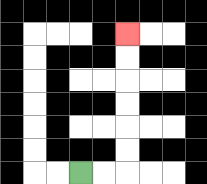{'start': '[3, 7]', 'end': '[5, 1]', 'path_directions': 'R,R,U,U,U,U,U,U', 'path_coordinates': '[[3, 7], [4, 7], [5, 7], [5, 6], [5, 5], [5, 4], [5, 3], [5, 2], [5, 1]]'}